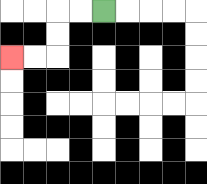{'start': '[4, 0]', 'end': '[0, 2]', 'path_directions': 'L,L,D,D,L,L', 'path_coordinates': '[[4, 0], [3, 0], [2, 0], [2, 1], [2, 2], [1, 2], [0, 2]]'}